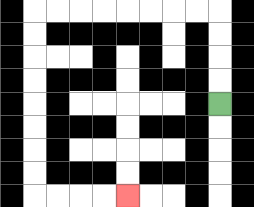{'start': '[9, 4]', 'end': '[5, 8]', 'path_directions': 'U,U,U,U,L,L,L,L,L,L,L,L,D,D,D,D,D,D,D,D,R,R,R,R', 'path_coordinates': '[[9, 4], [9, 3], [9, 2], [9, 1], [9, 0], [8, 0], [7, 0], [6, 0], [5, 0], [4, 0], [3, 0], [2, 0], [1, 0], [1, 1], [1, 2], [1, 3], [1, 4], [1, 5], [1, 6], [1, 7], [1, 8], [2, 8], [3, 8], [4, 8], [5, 8]]'}